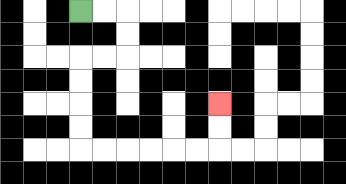{'start': '[3, 0]', 'end': '[9, 4]', 'path_directions': 'R,R,D,D,L,L,D,D,D,D,R,R,R,R,R,R,U,U', 'path_coordinates': '[[3, 0], [4, 0], [5, 0], [5, 1], [5, 2], [4, 2], [3, 2], [3, 3], [3, 4], [3, 5], [3, 6], [4, 6], [5, 6], [6, 6], [7, 6], [8, 6], [9, 6], [9, 5], [9, 4]]'}